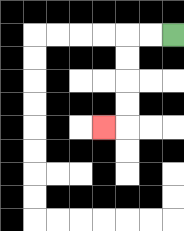{'start': '[7, 1]', 'end': '[4, 5]', 'path_directions': 'L,L,D,D,D,D,L', 'path_coordinates': '[[7, 1], [6, 1], [5, 1], [5, 2], [5, 3], [5, 4], [5, 5], [4, 5]]'}